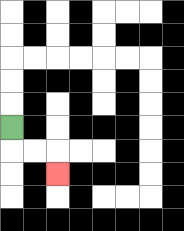{'start': '[0, 5]', 'end': '[2, 7]', 'path_directions': 'D,R,R,D', 'path_coordinates': '[[0, 5], [0, 6], [1, 6], [2, 6], [2, 7]]'}